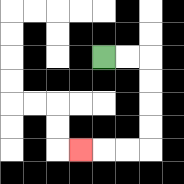{'start': '[4, 2]', 'end': '[3, 6]', 'path_directions': 'R,R,D,D,D,D,L,L,L', 'path_coordinates': '[[4, 2], [5, 2], [6, 2], [6, 3], [6, 4], [6, 5], [6, 6], [5, 6], [4, 6], [3, 6]]'}